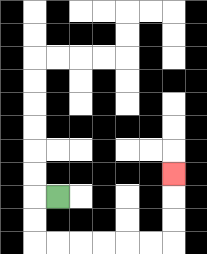{'start': '[2, 8]', 'end': '[7, 7]', 'path_directions': 'L,D,D,R,R,R,R,R,R,U,U,U', 'path_coordinates': '[[2, 8], [1, 8], [1, 9], [1, 10], [2, 10], [3, 10], [4, 10], [5, 10], [6, 10], [7, 10], [7, 9], [7, 8], [7, 7]]'}